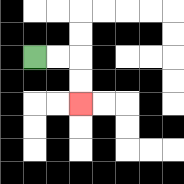{'start': '[1, 2]', 'end': '[3, 4]', 'path_directions': 'R,R,D,D', 'path_coordinates': '[[1, 2], [2, 2], [3, 2], [3, 3], [3, 4]]'}